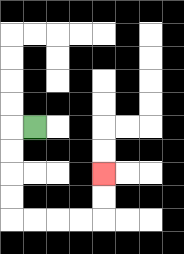{'start': '[1, 5]', 'end': '[4, 7]', 'path_directions': 'L,D,D,D,D,R,R,R,R,U,U', 'path_coordinates': '[[1, 5], [0, 5], [0, 6], [0, 7], [0, 8], [0, 9], [1, 9], [2, 9], [3, 9], [4, 9], [4, 8], [4, 7]]'}